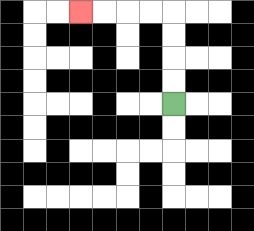{'start': '[7, 4]', 'end': '[3, 0]', 'path_directions': 'U,U,U,U,L,L,L,L', 'path_coordinates': '[[7, 4], [7, 3], [7, 2], [7, 1], [7, 0], [6, 0], [5, 0], [4, 0], [3, 0]]'}